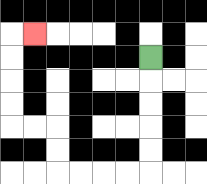{'start': '[6, 2]', 'end': '[1, 1]', 'path_directions': 'D,D,D,D,D,L,L,L,L,U,U,L,L,U,U,U,U,R', 'path_coordinates': '[[6, 2], [6, 3], [6, 4], [6, 5], [6, 6], [6, 7], [5, 7], [4, 7], [3, 7], [2, 7], [2, 6], [2, 5], [1, 5], [0, 5], [0, 4], [0, 3], [0, 2], [0, 1], [1, 1]]'}